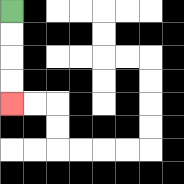{'start': '[0, 0]', 'end': '[0, 4]', 'path_directions': 'D,D,D,D', 'path_coordinates': '[[0, 0], [0, 1], [0, 2], [0, 3], [0, 4]]'}